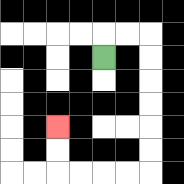{'start': '[4, 2]', 'end': '[2, 5]', 'path_directions': 'U,R,R,D,D,D,D,D,D,L,L,L,L,U,U', 'path_coordinates': '[[4, 2], [4, 1], [5, 1], [6, 1], [6, 2], [6, 3], [6, 4], [6, 5], [6, 6], [6, 7], [5, 7], [4, 7], [3, 7], [2, 7], [2, 6], [2, 5]]'}